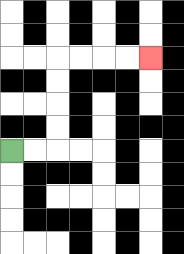{'start': '[0, 6]', 'end': '[6, 2]', 'path_directions': 'R,R,U,U,U,U,R,R,R,R', 'path_coordinates': '[[0, 6], [1, 6], [2, 6], [2, 5], [2, 4], [2, 3], [2, 2], [3, 2], [4, 2], [5, 2], [6, 2]]'}